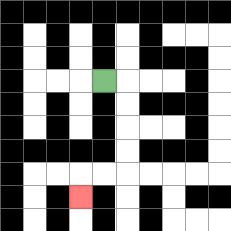{'start': '[4, 3]', 'end': '[3, 8]', 'path_directions': 'R,D,D,D,D,L,L,D', 'path_coordinates': '[[4, 3], [5, 3], [5, 4], [5, 5], [5, 6], [5, 7], [4, 7], [3, 7], [3, 8]]'}